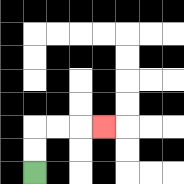{'start': '[1, 7]', 'end': '[4, 5]', 'path_directions': 'U,U,R,R,R', 'path_coordinates': '[[1, 7], [1, 6], [1, 5], [2, 5], [3, 5], [4, 5]]'}